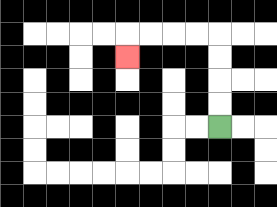{'start': '[9, 5]', 'end': '[5, 2]', 'path_directions': 'U,U,U,U,L,L,L,L,D', 'path_coordinates': '[[9, 5], [9, 4], [9, 3], [9, 2], [9, 1], [8, 1], [7, 1], [6, 1], [5, 1], [5, 2]]'}